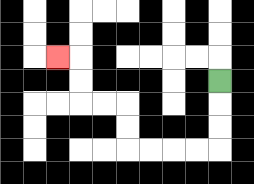{'start': '[9, 3]', 'end': '[2, 2]', 'path_directions': 'D,D,D,L,L,L,L,U,U,L,L,U,U,L', 'path_coordinates': '[[9, 3], [9, 4], [9, 5], [9, 6], [8, 6], [7, 6], [6, 6], [5, 6], [5, 5], [5, 4], [4, 4], [3, 4], [3, 3], [3, 2], [2, 2]]'}